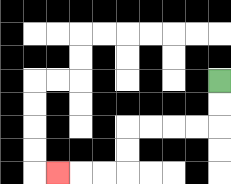{'start': '[9, 3]', 'end': '[2, 7]', 'path_directions': 'D,D,L,L,L,L,D,D,L,L,L', 'path_coordinates': '[[9, 3], [9, 4], [9, 5], [8, 5], [7, 5], [6, 5], [5, 5], [5, 6], [5, 7], [4, 7], [3, 7], [2, 7]]'}